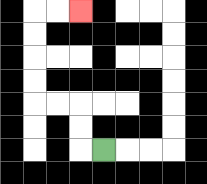{'start': '[4, 6]', 'end': '[3, 0]', 'path_directions': 'L,U,U,L,L,U,U,U,U,R,R', 'path_coordinates': '[[4, 6], [3, 6], [3, 5], [3, 4], [2, 4], [1, 4], [1, 3], [1, 2], [1, 1], [1, 0], [2, 0], [3, 0]]'}